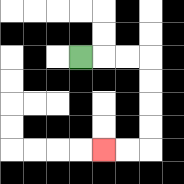{'start': '[3, 2]', 'end': '[4, 6]', 'path_directions': 'R,R,R,D,D,D,D,L,L', 'path_coordinates': '[[3, 2], [4, 2], [5, 2], [6, 2], [6, 3], [6, 4], [6, 5], [6, 6], [5, 6], [4, 6]]'}